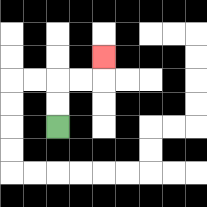{'start': '[2, 5]', 'end': '[4, 2]', 'path_directions': 'U,U,R,R,U', 'path_coordinates': '[[2, 5], [2, 4], [2, 3], [3, 3], [4, 3], [4, 2]]'}